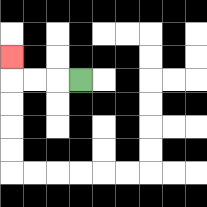{'start': '[3, 3]', 'end': '[0, 2]', 'path_directions': 'L,L,L,U', 'path_coordinates': '[[3, 3], [2, 3], [1, 3], [0, 3], [0, 2]]'}